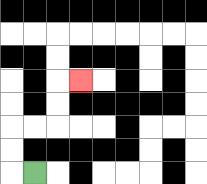{'start': '[1, 7]', 'end': '[3, 3]', 'path_directions': 'L,U,U,R,R,U,U,R', 'path_coordinates': '[[1, 7], [0, 7], [0, 6], [0, 5], [1, 5], [2, 5], [2, 4], [2, 3], [3, 3]]'}